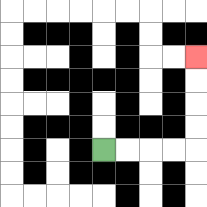{'start': '[4, 6]', 'end': '[8, 2]', 'path_directions': 'R,R,R,R,U,U,U,U', 'path_coordinates': '[[4, 6], [5, 6], [6, 6], [7, 6], [8, 6], [8, 5], [8, 4], [8, 3], [8, 2]]'}